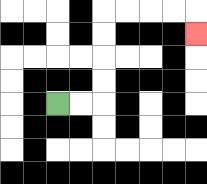{'start': '[2, 4]', 'end': '[8, 1]', 'path_directions': 'R,R,U,U,U,U,R,R,R,R,D', 'path_coordinates': '[[2, 4], [3, 4], [4, 4], [4, 3], [4, 2], [4, 1], [4, 0], [5, 0], [6, 0], [7, 0], [8, 0], [8, 1]]'}